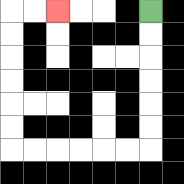{'start': '[6, 0]', 'end': '[2, 0]', 'path_directions': 'D,D,D,D,D,D,L,L,L,L,L,L,U,U,U,U,U,U,R,R', 'path_coordinates': '[[6, 0], [6, 1], [6, 2], [6, 3], [6, 4], [6, 5], [6, 6], [5, 6], [4, 6], [3, 6], [2, 6], [1, 6], [0, 6], [0, 5], [0, 4], [0, 3], [0, 2], [0, 1], [0, 0], [1, 0], [2, 0]]'}